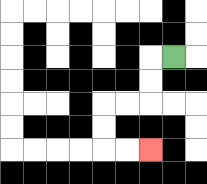{'start': '[7, 2]', 'end': '[6, 6]', 'path_directions': 'L,D,D,L,L,D,D,R,R', 'path_coordinates': '[[7, 2], [6, 2], [6, 3], [6, 4], [5, 4], [4, 4], [4, 5], [4, 6], [5, 6], [6, 6]]'}